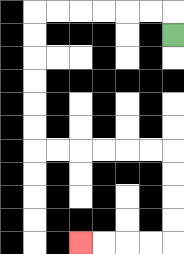{'start': '[7, 1]', 'end': '[3, 10]', 'path_directions': 'U,L,L,L,L,L,L,D,D,D,D,D,D,R,R,R,R,R,R,D,D,D,D,L,L,L,L', 'path_coordinates': '[[7, 1], [7, 0], [6, 0], [5, 0], [4, 0], [3, 0], [2, 0], [1, 0], [1, 1], [1, 2], [1, 3], [1, 4], [1, 5], [1, 6], [2, 6], [3, 6], [4, 6], [5, 6], [6, 6], [7, 6], [7, 7], [7, 8], [7, 9], [7, 10], [6, 10], [5, 10], [4, 10], [3, 10]]'}